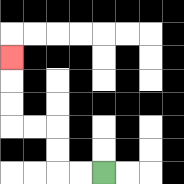{'start': '[4, 7]', 'end': '[0, 2]', 'path_directions': 'L,L,U,U,L,L,U,U,U', 'path_coordinates': '[[4, 7], [3, 7], [2, 7], [2, 6], [2, 5], [1, 5], [0, 5], [0, 4], [0, 3], [0, 2]]'}